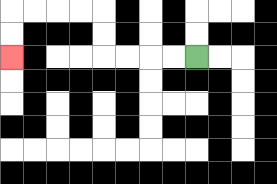{'start': '[8, 2]', 'end': '[0, 2]', 'path_directions': 'L,L,L,L,U,U,L,L,L,L,D,D', 'path_coordinates': '[[8, 2], [7, 2], [6, 2], [5, 2], [4, 2], [4, 1], [4, 0], [3, 0], [2, 0], [1, 0], [0, 0], [0, 1], [0, 2]]'}